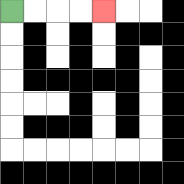{'start': '[0, 0]', 'end': '[4, 0]', 'path_directions': 'R,R,R,R', 'path_coordinates': '[[0, 0], [1, 0], [2, 0], [3, 0], [4, 0]]'}